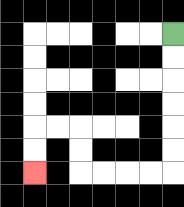{'start': '[7, 1]', 'end': '[1, 7]', 'path_directions': 'D,D,D,D,D,D,L,L,L,L,U,U,L,L,D,D', 'path_coordinates': '[[7, 1], [7, 2], [7, 3], [7, 4], [7, 5], [7, 6], [7, 7], [6, 7], [5, 7], [4, 7], [3, 7], [3, 6], [3, 5], [2, 5], [1, 5], [1, 6], [1, 7]]'}